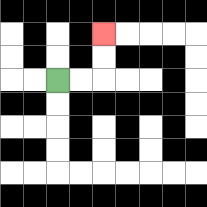{'start': '[2, 3]', 'end': '[4, 1]', 'path_directions': 'R,R,U,U', 'path_coordinates': '[[2, 3], [3, 3], [4, 3], [4, 2], [4, 1]]'}